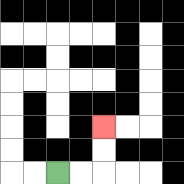{'start': '[2, 7]', 'end': '[4, 5]', 'path_directions': 'R,R,U,U', 'path_coordinates': '[[2, 7], [3, 7], [4, 7], [4, 6], [4, 5]]'}